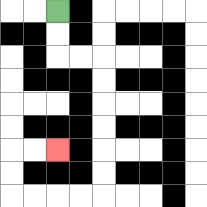{'start': '[2, 0]', 'end': '[2, 6]', 'path_directions': 'D,D,R,R,D,D,D,D,D,D,L,L,L,L,U,U,R,R', 'path_coordinates': '[[2, 0], [2, 1], [2, 2], [3, 2], [4, 2], [4, 3], [4, 4], [4, 5], [4, 6], [4, 7], [4, 8], [3, 8], [2, 8], [1, 8], [0, 8], [0, 7], [0, 6], [1, 6], [2, 6]]'}